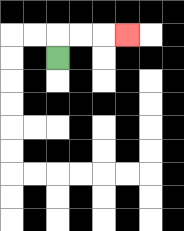{'start': '[2, 2]', 'end': '[5, 1]', 'path_directions': 'U,R,R,R', 'path_coordinates': '[[2, 2], [2, 1], [3, 1], [4, 1], [5, 1]]'}